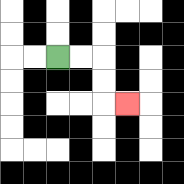{'start': '[2, 2]', 'end': '[5, 4]', 'path_directions': 'R,R,D,D,R', 'path_coordinates': '[[2, 2], [3, 2], [4, 2], [4, 3], [4, 4], [5, 4]]'}